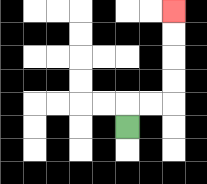{'start': '[5, 5]', 'end': '[7, 0]', 'path_directions': 'U,R,R,U,U,U,U', 'path_coordinates': '[[5, 5], [5, 4], [6, 4], [7, 4], [7, 3], [7, 2], [7, 1], [7, 0]]'}